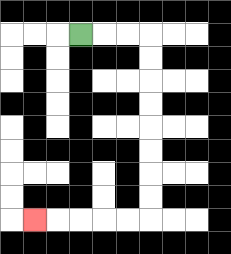{'start': '[3, 1]', 'end': '[1, 9]', 'path_directions': 'R,R,R,D,D,D,D,D,D,D,D,L,L,L,L,L', 'path_coordinates': '[[3, 1], [4, 1], [5, 1], [6, 1], [6, 2], [6, 3], [6, 4], [6, 5], [6, 6], [6, 7], [6, 8], [6, 9], [5, 9], [4, 9], [3, 9], [2, 9], [1, 9]]'}